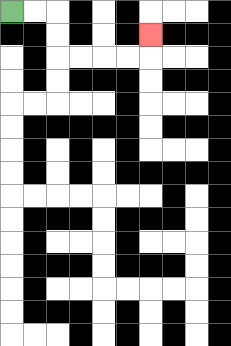{'start': '[0, 0]', 'end': '[6, 1]', 'path_directions': 'R,R,D,D,R,R,R,R,U', 'path_coordinates': '[[0, 0], [1, 0], [2, 0], [2, 1], [2, 2], [3, 2], [4, 2], [5, 2], [6, 2], [6, 1]]'}